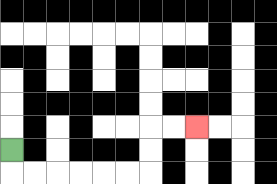{'start': '[0, 6]', 'end': '[8, 5]', 'path_directions': 'D,R,R,R,R,R,R,U,U,R,R', 'path_coordinates': '[[0, 6], [0, 7], [1, 7], [2, 7], [3, 7], [4, 7], [5, 7], [6, 7], [6, 6], [6, 5], [7, 5], [8, 5]]'}